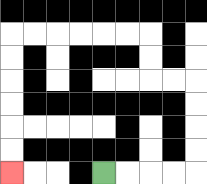{'start': '[4, 7]', 'end': '[0, 7]', 'path_directions': 'R,R,R,R,U,U,U,U,L,L,U,U,L,L,L,L,L,L,D,D,D,D,D,D', 'path_coordinates': '[[4, 7], [5, 7], [6, 7], [7, 7], [8, 7], [8, 6], [8, 5], [8, 4], [8, 3], [7, 3], [6, 3], [6, 2], [6, 1], [5, 1], [4, 1], [3, 1], [2, 1], [1, 1], [0, 1], [0, 2], [0, 3], [0, 4], [0, 5], [0, 6], [0, 7]]'}